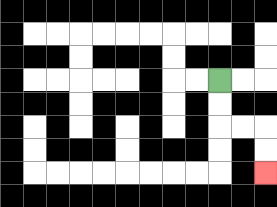{'start': '[9, 3]', 'end': '[11, 7]', 'path_directions': 'D,D,R,R,D,D', 'path_coordinates': '[[9, 3], [9, 4], [9, 5], [10, 5], [11, 5], [11, 6], [11, 7]]'}